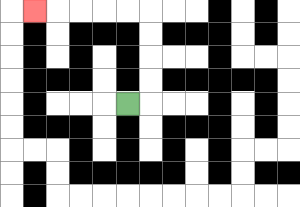{'start': '[5, 4]', 'end': '[1, 0]', 'path_directions': 'R,U,U,U,U,L,L,L,L,L', 'path_coordinates': '[[5, 4], [6, 4], [6, 3], [6, 2], [6, 1], [6, 0], [5, 0], [4, 0], [3, 0], [2, 0], [1, 0]]'}